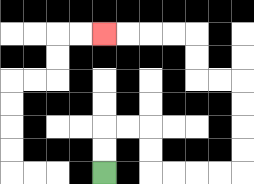{'start': '[4, 7]', 'end': '[4, 1]', 'path_directions': 'U,U,R,R,D,D,R,R,R,R,U,U,U,U,L,L,U,U,L,L,L,L', 'path_coordinates': '[[4, 7], [4, 6], [4, 5], [5, 5], [6, 5], [6, 6], [6, 7], [7, 7], [8, 7], [9, 7], [10, 7], [10, 6], [10, 5], [10, 4], [10, 3], [9, 3], [8, 3], [8, 2], [8, 1], [7, 1], [6, 1], [5, 1], [4, 1]]'}